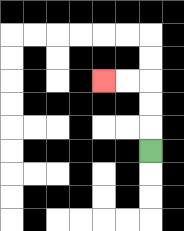{'start': '[6, 6]', 'end': '[4, 3]', 'path_directions': 'U,U,U,L,L', 'path_coordinates': '[[6, 6], [6, 5], [6, 4], [6, 3], [5, 3], [4, 3]]'}